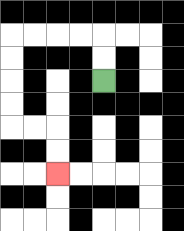{'start': '[4, 3]', 'end': '[2, 7]', 'path_directions': 'U,U,L,L,L,L,D,D,D,D,R,R,D,D', 'path_coordinates': '[[4, 3], [4, 2], [4, 1], [3, 1], [2, 1], [1, 1], [0, 1], [0, 2], [0, 3], [0, 4], [0, 5], [1, 5], [2, 5], [2, 6], [2, 7]]'}